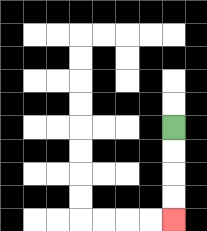{'start': '[7, 5]', 'end': '[7, 9]', 'path_directions': 'D,D,D,D', 'path_coordinates': '[[7, 5], [7, 6], [7, 7], [7, 8], [7, 9]]'}